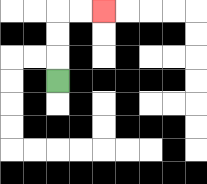{'start': '[2, 3]', 'end': '[4, 0]', 'path_directions': 'U,U,U,R,R', 'path_coordinates': '[[2, 3], [2, 2], [2, 1], [2, 0], [3, 0], [4, 0]]'}